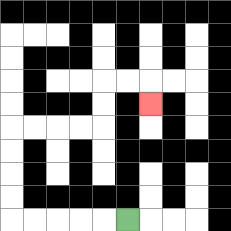{'start': '[5, 9]', 'end': '[6, 4]', 'path_directions': 'L,L,L,L,L,U,U,U,U,R,R,R,R,U,U,R,R,D', 'path_coordinates': '[[5, 9], [4, 9], [3, 9], [2, 9], [1, 9], [0, 9], [0, 8], [0, 7], [0, 6], [0, 5], [1, 5], [2, 5], [3, 5], [4, 5], [4, 4], [4, 3], [5, 3], [6, 3], [6, 4]]'}